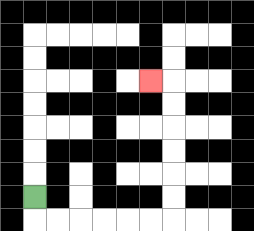{'start': '[1, 8]', 'end': '[6, 3]', 'path_directions': 'D,R,R,R,R,R,R,U,U,U,U,U,U,L', 'path_coordinates': '[[1, 8], [1, 9], [2, 9], [3, 9], [4, 9], [5, 9], [6, 9], [7, 9], [7, 8], [7, 7], [7, 6], [7, 5], [7, 4], [7, 3], [6, 3]]'}